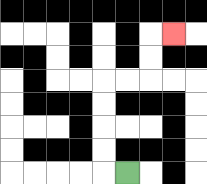{'start': '[5, 7]', 'end': '[7, 1]', 'path_directions': 'L,U,U,U,U,R,R,U,U,R', 'path_coordinates': '[[5, 7], [4, 7], [4, 6], [4, 5], [4, 4], [4, 3], [5, 3], [6, 3], [6, 2], [6, 1], [7, 1]]'}